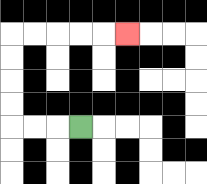{'start': '[3, 5]', 'end': '[5, 1]', 'path_directions': 'L,L,L,U,U,U,U,R,R,R,R,R', 'path_coordinates': '[[3, 5], [2, 5], [1, 5], [0, 5], [0, 4], [0, 3], [0, 2], [0, 1], [1, 1], [2, 1], [3, 1], [4, 1], [5, 1]]'}